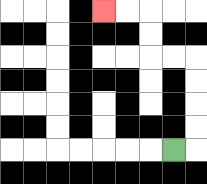{'start': '[7, 6]', 'end': '[4, 0]', 'path_directions': 'R,U,U,U,U,L,L,U,U,L,L', 'path_coordinates': '[[7, 6], [8, 6], [8, 5], [8, 4], [8, 3], [8, 2], [7, 2], [6, 2], [6, 1], [6, 0], [5, 0], [4, 0]]'}